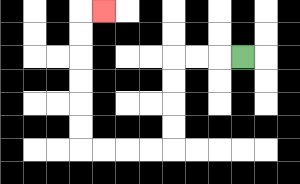{'start': '[10, 2]', 'end': '[4, 0]', 'path_directions': 'L,L,L,D,D,D,D,L,L,L,L,U,U,U,U,U,U,R', 'path_coordinates': '[[10, 2], [9, 2], [8, 2], [7, 2], [7, 3], [7, 4], [7, 5], [7, 6], [6, 6], [5, 6], [4, 6], [3, 6], [3, 5], [3, 4], [3, 3], [3, 2], [3, 1], [3, 0], [4, 0]]'}